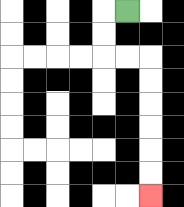{'start': '[5, 0]', 'end': '[6, 8]', 'path_directions': 'L,D,D,R,R,D,D,D,D,D,D', 'path_coordinates': '[[5, 0], [4, 0], [4, 1], [4, 2], [5, 2], [6, 2], [6, 3], [6, 4], [6, 5], [6, 6], [6, 7], [6, 8]]'}